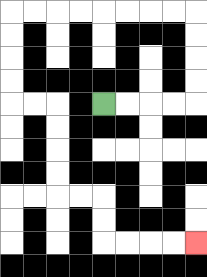{'start': '[4, 4]', 'end': '[8, 10]', 'path_directions': 'R,R,R,R,U,U,U,U,L,L,L,L,L,L,L,L,D,D,D,D,R,R,D,D,D,D,R,R,D,D,R,R,R,R', 'path_coordinates': '[[4, 4], [5, 4], [6, 4], [7, 4], [8, 4], [8, 3], [8, 2], [8, 1], [8, 0], [7, 0], [6, 0], [5, 0], [4, 0], [3, 0], [2, 0], [1, 0], [0, 0], [0, 1], [0, 2], [0, 3], [0, 4], [1, 4], [2, 4], [2, 5], [2, 6], [2, 7], [2, 8], [3, 8], [4, 8], [4, 9], [4, 10], [5, 10], [6, 10], [7, 10], [8, 10]]'}